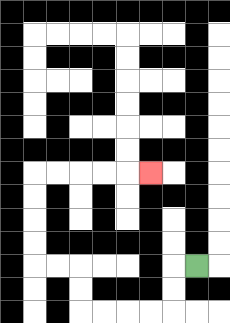{'start': '[8, 11]', 'end': '[6, 7]', 'path_directions': 'L,D,D,L,L,L,L,U,U,L,L,U,U,U,U,R,R,R,R,R', 'path_coordinates': '[[8, 11], [7, 11], [7, 12], [7, 13], [6, 13], [5, 13], [4, 13], [3, 13], [3, 12], [3, 11], [2, 11], [1, 11], [1, 10], [1, 9], [1, 8], [1, 7], [2, 7], [3, 7], [4, 7], [5, 7], [6, 7]]'}